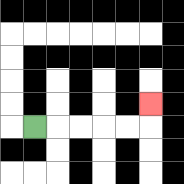{'start': '[1, 5]', 'end': '[6, 4]', 'path_directions': 'R,R,R,R,R,U', 'path_coordinates': '[[1, 5], [2, 5], [3, 5], [4, 5], [5, 5], [6, 5], [6, 4]]'}